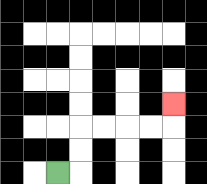{'start': '[2, 7]', 'end': '[7, 4]', 'path_directions': 'R,U,U,R,R,R,R,U', 'path_coordinates': '[[2, 7], [3, 7], [3, 6], [3, 5], [4, 5], [5, 5], [6, 5], [7, 5], [7, 4]]'}